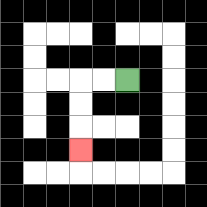{'start': '[5, 3]', 'end': '[3, 6]', 'path_directions': 'L,L,D,D,D', 'path_coordinates': '[[5, 3], [4, 3], [3, 3], [3, 4], [3, 5], [3, 6]]'}